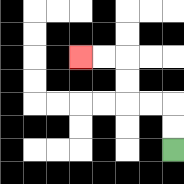{'start': '[7, 6]', 'end': '[3, 2]', 'path_directions': 'U,U,L,L,U,U,L,L', 'path_coordinates': '[[7, 6], [7, 5], [7, 4], [6, 4], [5, 4], [5, 3], [5, 2], [4, 2], [3, 2]]'}